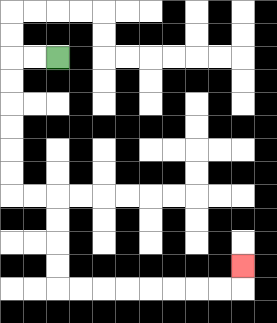{'start': '[2, 2]', 'end': '[10, 11]', 'path_directions': 'L,L,D,D,D,D,D,D,R,R,D,D,D,D,R,R,R,R,R,R,R,R,U', 'path_coordinates': '[[2, 2], [1, 2], [0, 2], [0, 3], [0, 4], [0, 5], [0, 6], [0, 7], [0, 8], [1, 8], [2, 8], [2, 9], [2, 10], [2, 11], [2, 12], [3, 12], [4, 12], [5, 12], [6, 12], [7, 12], [8, 12], [9, 12], [10, 12], [10, 11]]'}